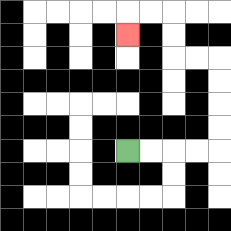{'start': '[5, 6]', 'end': '[5, 1]', 'path_directions': 'R,R,R,R,U,U,U,U,L,L,U,U,L,L,D', 'path_coordinates': '[[5, 6], [6, 6], [7, 6], [8, 6], [9, 6], [9, 5], [9, 4], [9, 3], [9, 2], [8, 2], [7, 2], [7, 1], [7, 0], [6, 0], [5, 0], [5, 1]]'}